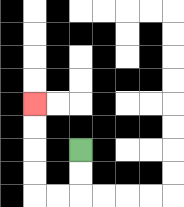{'start': '[3, 6]', 'end': '[1, 4]', 'path_directions': 'D,D,L,L,U,U,U,U', 'path_coordinates': '[[3, 6], [3, 7], [3, 8], [2, 8], [1, 8], [1, 7], [1, 6], [1, 5], [1, 4]]'}